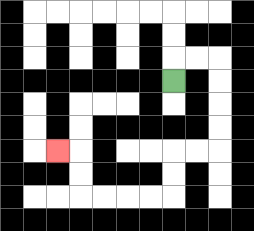{'start': '[7, 3]', 'end': '[2, 6]', 'path_directions': 'U,R,R,D,D,D,D,L,L,D,D,L,L,L,L,U,U,L', 'path_coordinates': '[[7, 3], [7, 2], [8, 2], [9, 2], [9, 3], [9, 4], [9, 5], [9, 6], [8, 6], [7, 6], [7, 7], [7, 8], [6, 8], [5, 8], [4, 8], [3, 8], [3, 7], [3, 6], [2, 6]]'}